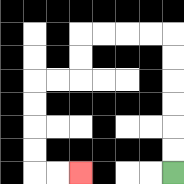{'start': '[7, 7]', 'end': '[3, 7]', 'path_directions': 'U,U,U,U,U,U,L,L,L,L,D,D,L,L,D,D,D,D,R,R', 'path_coordinates': '[[7, 7], [7, 6], [7, 5], [7, 4], [7, 3], [7, 2], [7, 1], [6, 1], [5, 1], [4, 1], [3, 1], [3, 2], [3, 3], [2, 3], [1, 3], [1, 4], [1, 5], [1, 6], [1, 7], [2, 7], [3, 7]]'}